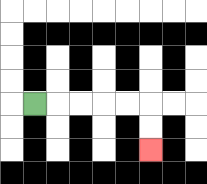{'start': '[1, 4]', 'end': '[6, 6]', 'path_directions': 'R,R,R,R,R,D,D', 'path_coordinates': '[[1, 4], [2, 4], [3, 4], [4, 4], [5, 4], [6, 4], [6, 5], [6, 6]]'}